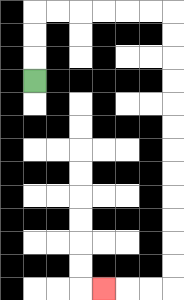{'start': '[1, 3]', 'end': '[4, 12]', 'path_directions': 'U,U,U,R,R,R,R,R,R,D,D,D,D,D,D,D,D,D,D,D,D,L,L,L', 'path_coordinates': '[[1, 3], [1, 2], [1, 1], [1, 0], [2, 0], [3, 0], [4, 0], [5, 0], [6, 0], [7, 0], [7, 1], [7, 2], [7, 3], [7, 4], [7, 5], [7, 6], [7, 7], [7, 8], [7, 9], [7, 10], [7, 11], [7, 12], [6, 12], [5, 12], [4, 12]]'}